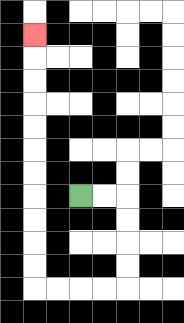{'start': '[3, 8]', 'end': '[1, 1]', 'path_directions': 'R,R,D,D,D,D,L,L,L,L,U,U,U,U,U,U,U,U,U,U,U', 'path_coordinates': '[[3, 8], [4, 8], [5, 8], [5, 9], [5, 10], [5, 11], [5, 12], [4, 12], [3, 12], [2, 12], [1, 12], [1, 11], [1, 10], [1, 9], [1, 8], [1, 7], [1, 6], [1, 5], [1, 4], [1, 3], [1, 2], [1, 1]]'}